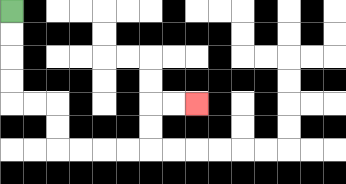{'start': '[0, 0]', 'end': '[8, 4]', 'path_directions': 'D,D,D,D,R,R,D,D,R,R,R,R,U,U,R,R', 'path_coordinates': '[[0, 0], [0, 1], [0, 2], [0, 3], [0, 4], [1, 4], [2, 4], [2, 5], [2, 6], [3, 6], [4, 6], [5, 6], [6, 6], [6, 5], [6, 4], [7, 4], [8, 4]]'}